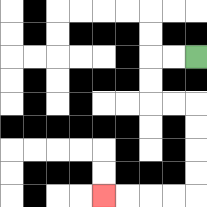{'start': '[8, 2]', 'end': '[4, 8]', 'path_directions': 'L,L,D,D,R,R,D,D,D,D,L,L,L,L', 'path_coordinates': '[[8, 2], [7, 2], [6, 2], [6, 3], [6, 4], [7, 4], [8, 4], [8, 5], [8, 6], [8, 7], [8, 8], [7, 8], [6, 8], [5, 8], [4, 8]]'}